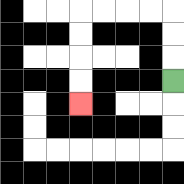{'start': '[7, 3]', 'end': '[3, 4]', 'path_directions': 'U,U,U,L,L,L,L,D,D,D,D', 'path_coordinates': '[[7, 3], [7, 2], [7, 1], [7, 0], [6, 0], [5, 0], [4, 0], [3, 0], [3, 1], [3, 2], [3, 3], [3, 4]]'}